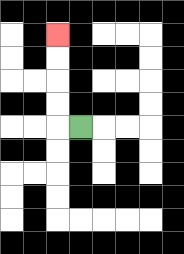{'start': '[3, 5]', 'end': '[2, 1]', 'path_directions': 'L,U,U,U,U', 'path_coordinates': '[[3, 5], [2, 5], [2, 4], [2, 3], [2, 2], [2, 1]]'}